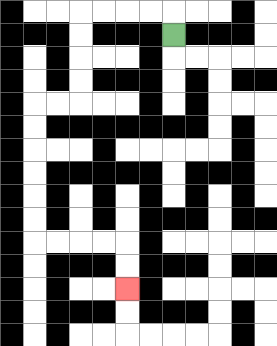{'start': '[7, 1]', 'end': '[5, 12]', 'path_directions': 'U,L,L,L,L,D,D,D,D,L,L,D,D,D,D,D,D,R,R,R,R,D,D', 'path_coordinates': '[[7, 1], [7, 0], [6, 0], [5, 0], [4, 0], [3, 0], [3, 1], [3, 2], [3, 3], [3, 4], [2, 4], [1, 4], [1, 5], [1, 6], [1, 7], [1, 8], [1, 9], [1, 10], [2, 10], [3, 10], [4, 10], [5, 10], [5, 11], [5, 12]]'}